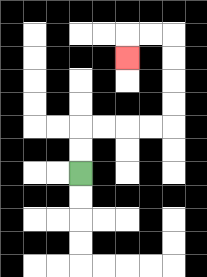{'start': '[3, 7]', 'end': '[5, 2]', 'path_directions': 'U,U,R,R,R,R,U,U,U,U,L,L,D', 'path_coordinates': '[[3, 7], [3, 6], [3, 5], [4, 5], [5, 5], [6, 5], [7, 5], [7, 4], [7, 3], [7, 2], [7, 1], [6, 1], [5, 1], [5, 2]]'}